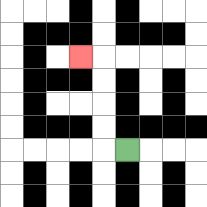{'start': '[5, 6]', 'end': '[3, 2]', 'path_directions': 'L,U,U,U,U,L', 'path_coordinates': '[[5, 6], [4, 6], [4, 5], [4, 4], [4, 3], [4, 2], [3, 2]]'}